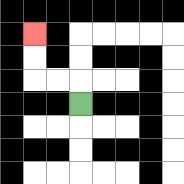{'start': '[3, 4]', 'end': '[1, 1]', 'path_directions': 'U,L,L,U,U', 'path_coordinates': '[[3, 4], [3, 3], [2, 3], [1, 3], [1, 2], [1, 1]]'}